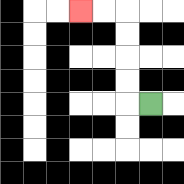{'start': '[6, 4]', 'end': '[3, 0]', 'path_directions': 'L,U,U,U,U,L,L', 'path_coordinates': '[[6, 4], [5, 4], [5, 3], [5, 2], [5, 1], [5, 0], [4, 0], [3, 0]]'}